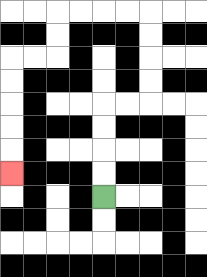{'start': '[4, 8]', 'end': '[0, 7]', 'path_directions': 'U,U,U,U,R,R,U,U,U,U,L,L,L,L,D,D,L,L,D,D,D,D,D', 'path_coordinates': '[[4, 8], [4, 7], [4, 6], [4, 5], [4, 4], [5, 4], [6, 4], [6, 3], [6, 2], [6, 1], [6, 0], [5, 0], [4, 0], [3, 0], [2, 0], [2, 1], [2, 2], [1, 2], [0, 2], [0, 3], [0, 4], [0, 5], [0, 6], [0, 7]]'}